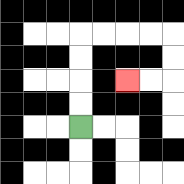{'start': '[3, 5]', 'end': '[5, 3]', 'path_directions': 'U,U,U,U,R,R,R,R,D,D,L,L', 'path_coordinates': '[[3, 5], [3, 4], [3, 3], [3, 2], [3, 1], [4, 1], [5, 1], [6, 1], [7, 1], [7, 2], [7, 3], [6, 3], [5, 3]]'}